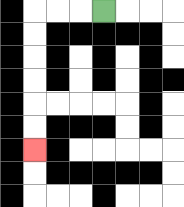{'start': '[4, 0]', 'end': '[1, 6]', 'path_directions': 'L,L,L,D,D,D,D,D,D', 'path_coordinates': '[[4, 0], [3, 0], [2, 0], [1, 0], [1, 1], [1, 2], [1, 3], [1, 4], [1, 5], [1, 6]]'}